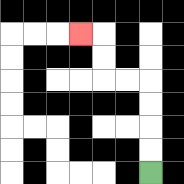{'start': '[6, 7]', 'end': '[3, 1]', 'path_directions': 'U,U,U,U,L,L,U,U,L', 'path_coordinates': '[[6, 7], [6, 6], [6, 5], [6, 4], [6, 3], [5, 3], [4, 3], [4, 2], [4, 1], [3, 1]]'}